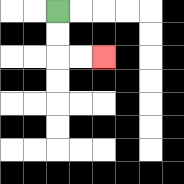{'start': '[2, 0]', 'end': '[4, 2]', 'path_directions': 'D,D,R,R', 'path_coordinates': '[[2, 0], [2, 1], [2, 2], [3, 2], [4, 2]]'}